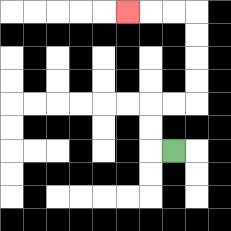{'start': '[7, 6]', 'end': '[5, 0]', 'path_directions': 'L,U,U,R,R,U,U,U,U,L,L,L', 'path_coordinates': '[[7, 6], [6, 6], [6, 5], [6, 4], [7, 4], [8, 4], [8, 3], [8, 2], [8, 1], [8, 0], [7, 0], [6, 0], [5, 0]]'}